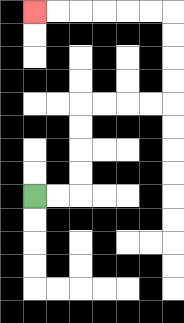{'start': '[1, 8]', 'end': '[1, 0]', 'path_directions': 'R,R,U,U,U,U,R,R,R,R,U,U,U,U,L,L,L,L,L,L', 'path_coordinates': '[[1, 8], [2, 8], [3, 8], [3, 7], [3, 6], [3, 5], [3, 4], [4, 4], [5, 4], [6, 4], [7, 4], [7, 3], [7, 2], [7, 1], [7, 0], [6, 0], [5, 0], [4, 0], [3, 0], [2, 0], [1, 0]]'}